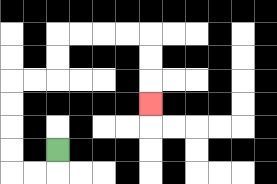{'start': '[2, 6]', 'end': '[6, 4]', 'path_directions': 'D,L,L,U,U,U,U,R,R,U,U,R,R,R,R,D,D,D', 'path_coordinates': '[[2, 6], [2, 7], [1, 7], [0, 7], [0, 6], [0, 5], [0, 4], [0, 3], [1, 3], [2, 3], [2, 2], [2, 1], [3, 1], [4, 1], [5, 1], [6, 1], [6, 2], [6, 3], [6, 4]]'}